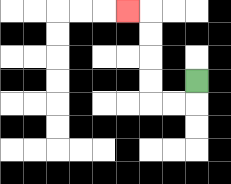{'start': '[8, 3]', 'end': '[5, 0]', 'path_directions': 'D,L,L,U,U,U,U,L', 'path_coordinates': '[[8, 3], [8, 4], [7, 4], [6, 4], [6, 3], [6, 2], [6, 1], [6, 0], [5, 0]]'}